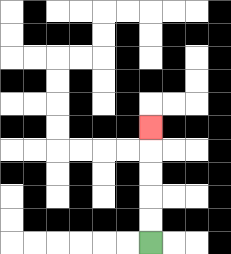{'start': '[6, 10]', 'end': '[6, 5]', 'path_directions': 'U,U,U,U,U', 'path_coordinates': '[[6, 10], [6, 9], [6, 8], [6, 7], [6, 6], [6, 5]]'}